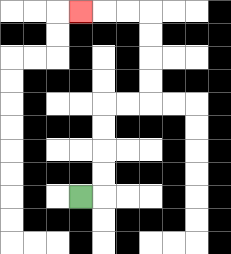{'start': '[3, 8]', 'end': '[3, 0]', 'path_directions': 'R,U,U,U,U,R,R,U,U,U,U,L,L,L', 'path_coordinates': '[[3, 8], [4, 8], [4, 7], [4, 6], [4, 5], [4, 4], [5, 4], [6, 4], [6, 3], [6, 2], [6, 1], [6, 0], [5, 0], [4, 0], [3, 0]]'}